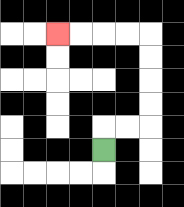{'start': '[4, 6]', 'end': '[2, 1]', 'path_directions': 'U,R,R,U,U,U,U,L,L,L,L', 'path_coordinates': '[[4, 6], [4, 5], [5, 5], [6, 5], [6, 4], [6, 3], [6, 2], [6, 1], [5, 1], [4, 1], [3, 1], [2, 1]]'}